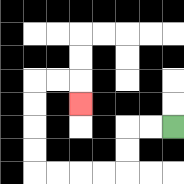{'start': '[7, 5]', 'end': '[3, 4]', 'path_directions': 'L,L,D,D,L,L,L,L,U,U,U,U,R,R,D', 'path_coordinates': '[[7, 5], [6, 5], [5, 5], [5, 6], [5, 7], [4, 7], [3, 7], [2, 7], [1, 7], [1, 6], [1, 5], [1, 4], [1, 3], [2, 3], [3, 3], [3, 4]]'}